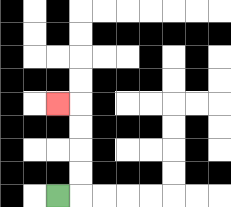{'start': '[2, 8]', 'end': '[2, 4]', 'path_directions': 'R,U,U,U,U,L', 'path_coordinates': '[[2, 8], [3, 8], [3, 7], [3, 6], [3, 5], [3, 4], [2, 4]]'}